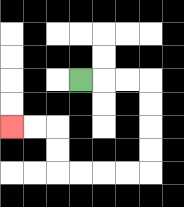{'start': '[3, 3]', 'end': '[0, 5]', 'path_directions': 'R,R,R,D,D,D,D,L,L,L,L,U,U,L,L', 'path_coordinates': '[[3, 3], [4, 3], [5, 3], [6, 3], [6, 4], [6, 5], [6, 6], [6, 7], [5, 7], [4, 7], [3, 7], [2, 7], [2, 6], [2, 5], [1, 5], [0, 5]]'}